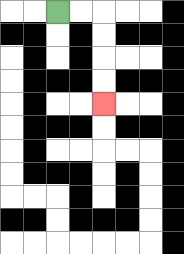{'start': '[2, 0]', 'end': '[4, 4]', 'path_directions': 'R,R,D,D,D,D', 'path_coordinates': '[[2, 0], [3, 0], [4, 0], [4, 1], [4, 2], [4, 3], [4, 4]]'}